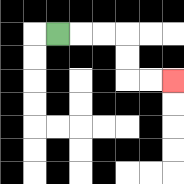{'start': '[2, 1]', 'end': '[7, 3]', 'path_directions': 'R,R,R,D,D,R,R', 'path_coordinates': '[[2, 1], [3, 1], [4, 1], [5, 1], [5, 2], [5, 3], [6, 3], [7, 3]]'}